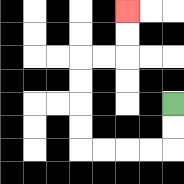{'start': '[7, 4]', 'end': '[5, 0]', 'path_directions': 'D,D,L,L,L,L,U,U,U,U,R,R,U,U', 'path_coordinates': '[[7, 4], [7, 5], [7, 6], [6, 6], [5, 6], [4, 6], [3, 6], [3, 5], [3, 4], [3, 3], [3, 2], [4, 2], [5, 2], [5, 1], [5, 0]]'}